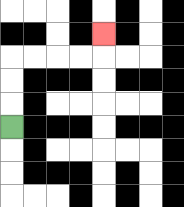{'start': '[0, 5]', 'end': '[4, 1]', 'path_directions': 'U,U,U,R,R,R,R,U', 'path_coordinates': '[[0, 5], [0, 4], [0, 3], [0, 2], [1, 2], [2, 2], [3, 2], [4, 2], [4, 1]]'}